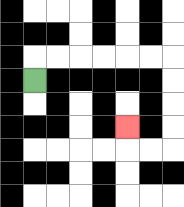{'start': '[1, 3]', 'end': '[5, 5]', 'path_directions': 'U,R,R,R,R,R,R,D,D,D,D,L,L,U', 'path_coordinates': '[[1, 3], [1, 2], [2, 2], [3, 2], [4, 2], [5, 2], [6, 2], [7, 2], [7, 3], [7, 4], [7, 5], [7, 6], [6, 6], [5, 6], [5, 5]]'}